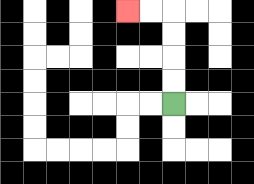{'start': '[7, 4]', 'end': '[5, 0]', 'path_directions': 'U,U,U,U,L,L', 'path_coordinates': '[[7, 4], [7, 3], [7, 2], [7, 1], [7, 0], [6, 0], [5, 0]]'}